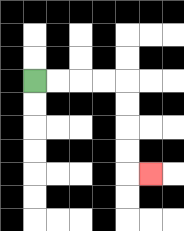{'start': '[1, 3]', 'end': '[6, 7]', 'path_directions': 'R,R,R,R,D,D,D,D,R', 'path_coordinates': '[[1, 3], [2, 3], [3, 3], [4, 3], [5, 3], [5, 4], [5, 5], [5, 6], [5, 7], [6, 7]]'}